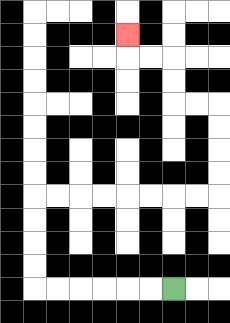{'start': '[7, 12]', 'end': '[5, 1]', 'path_directions': 'L,L,L,L,L,L,U,U,U,U,R,R,R,R,R,R,R,R,U,U,U,U,L,L,U,U,L,L,U', 'path_coordinates': '[[7, 12], [6, 12], [5, 12], [4, 12], [3, 12], [2, 12], [1, 12], [1, 11], [1, 10], [1, 9], [1, 8], [2, 8], [3, 8], [4, 8], [5, 8], [6, 8], [7, 8], [8, 8], [9, 8], [9, 7], [9, 6], [9, 5], [9, 4], [8, 4], [7, 4], [7, 3], [7, 2], [6, 2], [5, 2], [5, 1]]'}